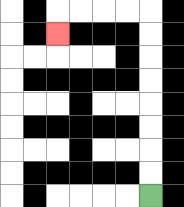{'start': '[6, 8]', 'end': '[2, 1]', 'path_directions': 'U,U,U,U,U,U,U,U,L,L,L,L,D', 'path_coordinates': '[[6, 8], [6, 7], [6, 6], [6, 5], [6, 4], [6, 3], [6, 2], [6, 1], [6, 0], [5, 0], [4, 0], [3, 0], [2, 0], [2, 1]]'}